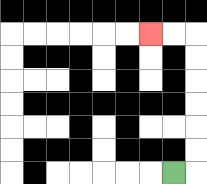{'start': '[7, 7]', 'end': '[6, 1]', 'path_directions': 'R,U,U,U,U,U,U,L,L', 'path_coordinates': '[[7, 7], [8, 7], [8, 6], [8, 5], [8, 4], [8, 3], [8, 2], [8, 1], [7, 1], [6, 1]]'}